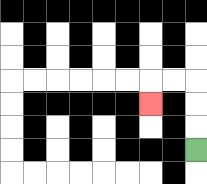{'start': '[8, 6]', 'end': '[6, 4]', 'path_directions': 'U,U,U,L,L,D', 'path_coordinates': '[[8, 6], [8, 5], [8, 4], [8, 3], [7, 3], [6, 3], [6, 4]]'}